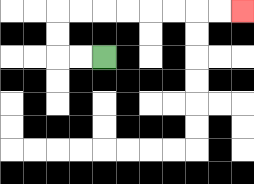{'start': '[4, 2]', 'end': '[10, 0]', 'path_directions': 'L,L,U,U,R,R,R,R,R,R,R,R', 'path_coordinates': '[[4, 2], [3, 2], [2, 2], [2, 1], [2, 0], [3, 0], [4, 0], [5, 0], [6, 0], [7, 0], [8, 0], [9, 0], [10, 0]]'}